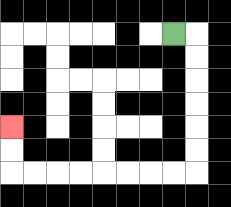{'start': '[7, 1]', 'end': '[0, 5]', 'path_directions': 'R,D,D,D,D,D,D,L,L,L,L,L,L,L,L,U,U', 'path_coordinates': '[[7, 1], [8, 1], [8, 2], [8, 3], [8, 4], [8, 5], [8, 6], [8, 7], [7, 7], [6, 7], [5, 7], [4, 7], [3, 7], [2, 7], [1, 7], [0, 7], [0, 6], [0, 5]]'}